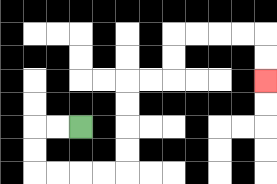{'start': '[3, 5]', 'end': '[11, 3]', 'path_directions': 'L,L,D,D,R,R,R,R,U,U,U,U,R,R,U,U,R,R,R,R,D,D', 'path_coordinates': '[[3, 5], [2, 5], [1, 5], [1, 6], [1, 7], [2, 7], [3, 7], [4, 7], [5, 7], [5, 6], [5, 5], [5, 4], [5, 3], [6, 3], [7, 3], [7, 2], [7, 1], [8, 1], [9, 1], [10, 1], [11, 1], [11, 2], [11, 3]]'}